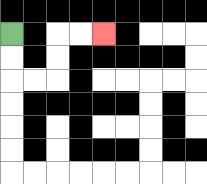{'start': '[0, 1]', 'end': '[4, 1]', 'path_directions': 'D,D,R,R,U,U,R,R', 'path_coordinates': '[[0, 1], [0, 2], [0, 3], [1, 3], [2, 3], [2, 2], [2, 1], [3, 1], [4, 1]]'}